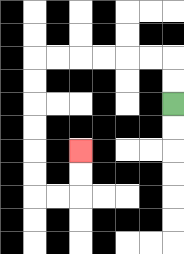{'start': '[7, 4]', 'end': '[3, 6]', 'path_directions': 'U,U,L,L,L,L,L,L,D,D,D,D,D,D,R,R,U,U', 'path_coordinates': '[[7, 4], [7, 3], [7, 2], [6, 2], [5, 2], [4, 2], [3, 2], [2, 2], [1, 2], [1, 3], [1, 4], [1, 5], [1, 6], [1, 7], [1, 8], [2, 8], [3, 8], [3, 7], [3, 6]]'}